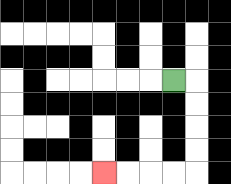{'start': '[7, 3]', 'end': '[4, 7]', 'path_directions': 'R,D,D,D,D,L,L,L,L', 'path_coordinates': '[[7, 3], [8, 3], [8, 4], [8, 5], [8, 6], [8, 7], [7, 7], [6, 7], [5, 7], [4, 7]]'}